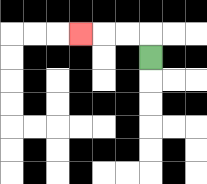{'start': '[6, 2]', 'end': '[3, 1]', 'path_directions': 'U,L,L,L', 'path_coordinates': '[[6, 2], [6, 1], [5, 1], [4, 1], [3, 1]]'}